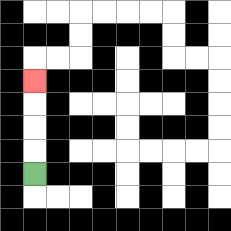{'start': '[1, 7]', 'end': '[1, 3]', 'path_directions': 'U,U,U,U', 'path_coordinates': '[[1, 7], [1, 6], [1, 5], [1, 4], [1, 3]]'}